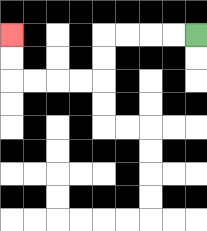{'start': '[8, 1]', 'end': '[0, 1]', 'path_directions': 'L,L,L,L,D,D,L,L,L,L,U,U', 'path_coordinates': '[[8, 1], [7, 1], [6, 1], [5, 1], [4, 1], [4, 2], [4, 3], [3, 3], [2, 3], [1, 3], [0, 3], [0, 2], [0, 1]]'}